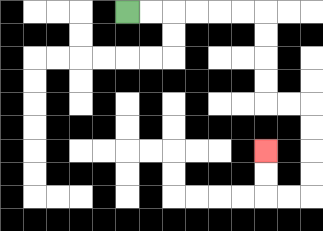{'start': '[5, 0]', 'end': '[11, 6]', 'path_directions': 'R,R,R,R,R,R,D,D,D,D,R,R,D,D,D,D,L,L,U,U', 'path_coordinates': '[[5, 0], [6, 0], [7, 0], [8, 0], [9, 0], [10, 0], [11, 0], [11, 1], [11, 2], [11, 3], [11, 4], [12, 4], [13, 4], [13, 5], [13, 6], [13, 7], [13, 8], [12, 8], [11, 8], [11, 7], [11, 6]]'}